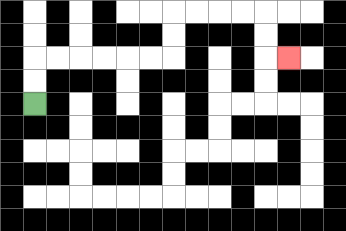{'start': '[1, 4]', 'end': '[12, 2]', 'path_directions': 'U,U,R,R,R,R,R,R,U,U,R,R,R,R,D,D,R', 'path_coordinates': '[[1, 4], [1, 3], [1, 2], [2, 2], [3, 2], [4, 2], [5, 2], [6, 2], [7, 2], [7, 1], [7, 0], [8, 0], [9, 0], [10, 0], [11, 0], [11, 1], [11, 2], [12, 2]]'}